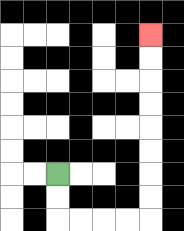{'start': '[2, 7]', 'end': '[6, 1]', 'path_directions': 'D,D,R,R,R,R,U,U,U,U,U,U,U,U', 'path_coordinates': '[[2, 7], [2, 8], [2, 9], [3, 9], [4, 9], [5, 9], [6, 9], [6, 8], [6, 7], [6, 6], [6, 5], [6, 4], [6, 3], [6, 2], [6, 1]]'}